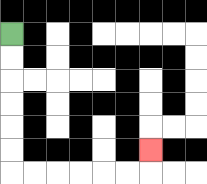{'start': '[0, 1]', 'end': '[6, 6]', 'path_directions': 'D,D,D,D,D,D,R,R,R,R,R,R,U', 'path_coordinates': '[[0, 1], [0, 2], [0, 3], [0, 4], [0, 5], [0, 6], [0, 7], [1, 7], [2, 7], [3, 7], [4, 7], [5, 7], [6, 7], [6, 6]]'}